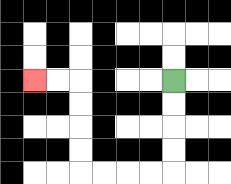{'start': '[7, 3]', 'end': '[1, 3]', 'path_directions': 'D,D,D,D,L,L,L,L,U,U,U,U,L,L', 'path_coordinates': '[[7, 3], [7, 4], [7, 5], [7, 6], [7, 7], [6, 7], [5, 7], [4, 7], [3, 7], [3, 6], [3, 5], [3, 4], [3, 3], [2, 3], [1, 3]]'}